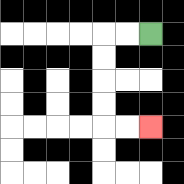{'start': '[6, 1]', 'end': '[6, 5]', 'path_directions': 'L,L,D,D,D,D,R,R', 'path_coordinates': '[[6, 1], [5, 1], [4, 1], [4, 2], [4, 3], [4, 4], [4, 5], [5, 5], [6, 5]]'}